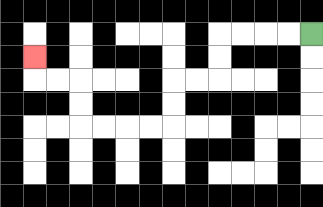{'start': '[13, 1]', 'end': '[1, 2]', 'path_directions': 'L,L,L,L,D,D,L,L,D,D,L,L,L,L,U,U,L,L,U', 'path_coordinates': '[[13, 1], [12, 1], [11, 1], [10, 1], [9, 1], [9, 2], [9, 3], [8, 3], [7, 3], [7, 4], [7, 5], [6, 5], [5, 5], [4, 5], [3, 5], [3, 4], [3, 3], [2, 3], [1, 3], [1, 2]]'}